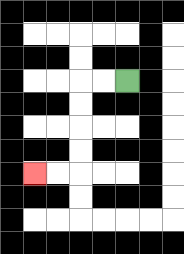{'start': '[5, 3]', 'end': '[1, 7]', 'path_directions': 'L,L,D,D,D,D,L,L', 'path_coordinates': '[[5, 3], [4, 3], [3, 3], [3, 4], [3, 5], [3, 6], [3, 7], [2, 7], [1, 7]]'}